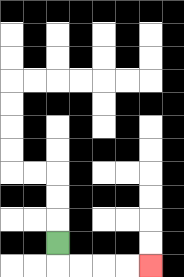{'start': '[2, 10]', 'end': '[6, 11]', 'path_directions': 'D,R,R,R,R', 'path_coordinates': '[[2, 10], [2, 11], [3, 11], [4, 11], [5, 11], [6, 11]]'}